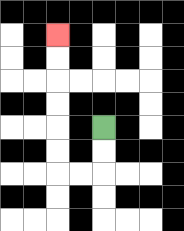{'start': '[4, 5]', 'end': '[2, 1]', 'path_directions': 'D,D,L,L,U,U,U,U,U,U', 'path_coordinates': '[[4, 5], [4, 6], [4, 7], [3, 7], [2, 7], [2, 6], [2, 5], [2, 4], [2, 3], [2, 2], [2, 1]]'}